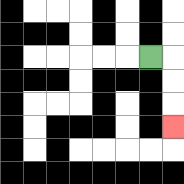{'start': '[6, 2]', 'end': '[7, 5]', 'path_directions': 'R,D,D,D', 'path_coordinates': '[[6, 2], [7, 2], [7, 3], [7, 4], [7, 5]]'}